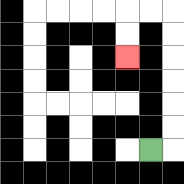{'start': '[6, 6]', 'end': '[5, 2]', 'path_directions': 'R,U,U,U,U,U,U,L,L,D,D', 'path_coordinates': '[[6, 6], [7, 6], [7, 5], [7, 4], [7, 3], [7, 2], [7, 1], [7, 0], [6, 0], [5, 0], [5, 1], [5, 2]]'}